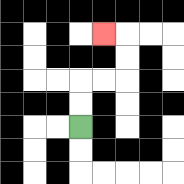{'start': '[3, 5]', 'end': '[4, 1]', 'path_directions': 'U,U,R,R,U,U,L', 'path_coordinates': '[[3, 5], [3, 4], [3, 3], [4, 3], [5, 3], [5, 2], [5, 1], [4, 1]]'}